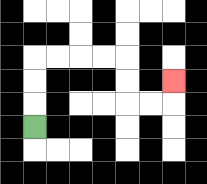{'start': '[1, 5]', 'end': '[7, 3]', 'path_directions': 'U,U,U,R,R,R,R,D,D,R,R,U', 'path_coordinates': '[[1, 5], [1, 4], [1, 3], [1, 2], [2, 2], [3, 2], [4, 2], [5, 2], [5, 3], [5, 4], [6, 4], [7, 4], [7, 3]]'}